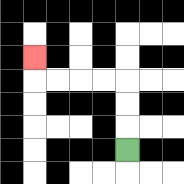{'start': '[5, 6]', 'end': '[1, 2]', 'path_directions': 'U,U,U,L,L,L,L,U', 'path_coordinates': '[[5, 6], [5, 5], [5, 4], [5, 3], [4, 3], [3, 3], [2, 3], [1, 3], [1, 2]]'}